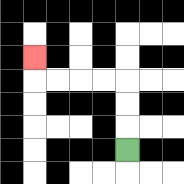{'start': '[5, 6]', 'end': '[1, 2]', 'path_directions': 'U,U,U,L,L,L,L,U', 'path_coordinates': '[[5, 6], [5, 5], [5, 4], [5, 3], [4, 3], [3, 3], [2, 3], [1, 3], [1, 2]]'}